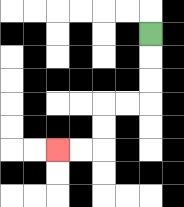{'start': '[6, 1]', 'end': '[2, 6]', 'path_directions': 'D,D,D,L,L,D,D,L,L', 'path_coordinates': '[[6, 1], [6, 2], [6, 3], [6, 4], [5, 4], [4, 4], [4, 5], [4, 6], [3, 6], [2, 6]]'}